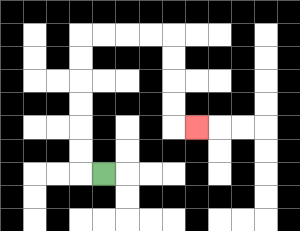{'start': '[4, 7]', 'end': '[8, 5]', 'path_directions': 'L,U,U,U,U,U,U,R,R,R,R,D,D,D,D,R', 'path_coordinates': '[[4, 7], [3, 7], [3, 6], [3, 5], [3, 4], [3, 3], [3, 2], [3, 1], [4, 1], [5, 1], [6, 1], [7, 1], [7, 2], [7, 3], [7, 4], [7, 5], [8, 5]]'}